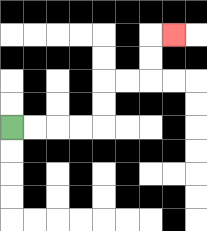{'start': '[0, 5]', 'end': '[7, 1]', 'path_directions': 'R,R,R,R,U,U,R,R,U,U,R', 'path_coordinates': '[[0, 5], [1, 5], [2, 5], [3, 5], [4, 5], [4, 4], [4, 3], [5, 3], [6, 3], [6, 2], [6, 1], [7, 1]]'}